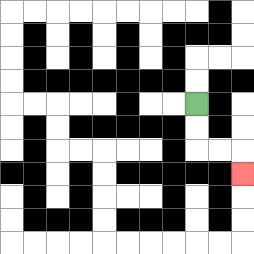{'start': '[8, 4]', 'end': '[10, 7]', 'path_directions': 'D,D,R,R,D', 'path_coordinates': '[[8, 4], [8, 5], [8, 6], [9, 6], [10, 6], [10, 7]]'}